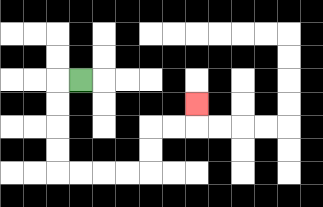{'start': '[3, 3]', 'end': '[8, 4]', 'path_directions': 'L,D,D,D,D,R,R,R,R,U,U,R,R,U', 'path_coordinates': '[[3, 3], [2, 3], [2, 4], [2, 5], [2, 6], [2, 7], [3, 7], [4, 7], [5, 7], [6, 7], [6, 6], [6, 5], [7, 5], [8, 5], [8, 4]]'}